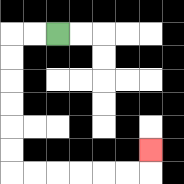{'start': '[2, 1]', 'end': '[6, 6]', 'path_directions': 'L,L,D,D,D,D,D,D,R,R,R,R,R,R,U', 'path_coordinates': '[[2, 1], [1, 1], [0, 1], [0, 2], [0, 3], [0, 4], [0, 5], [0, 6], [0, 7], [1, 7], [2, 7], [3, 7], [4, 7], [5, 7], [6, 7], [6, 6]]'}